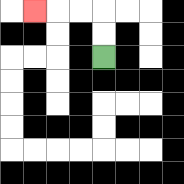{'start': '[4, 2]', 'end': '[1, 0]', 'path_directions': 'U,U,L,L,L', 'path_coordinates': '[[4, 2], [4, 1], [4, 0], [3, 0], [2, 0], [1, 0]]'}